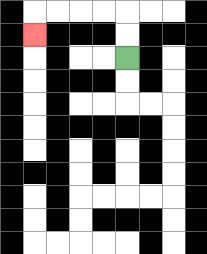{'start': '[5, 2]', 'end': '[1, 1]', 'path_directions': 'U,U,L,L,L,L,D', 'path_coordinates': '[[5, 2], [5, 1], [5, 0], [4, 0], [3, 0], [2, 0], [1, 0], [1, 1]]'}